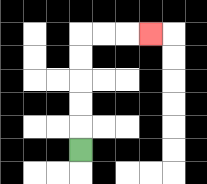{'start': '[3, 6]', 'end': '[6, 1]', 'path_directions': 'U,U,U,U,U,R,R,R', 'path_coordinates': '[[3, 6], [3, 5], [3, 4], [3, 3], [3, 2], [3, 1], [4, 1], [5, 1], [6, 1]]'}